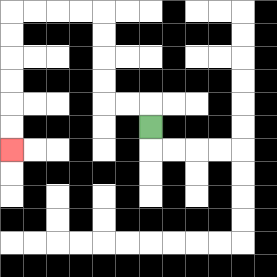{'start': '[6, 5]', 'end': '[0, 6]', 'path_directions': 'U,L,L,U,U,U,U,L,L,L,L,D,D,D,D,D,D', 'path_coordinates': '[[6, 5], [6, 4], [5, 4], [4, 4], [4, 3], [4, 2], [4, 1], [4, 0], [3, 0], [2, 0], [1, 0], [0, 0], [0, 1], [0, 2], [0, 3], [0, 4], [0, 5], [0, 6]]'}